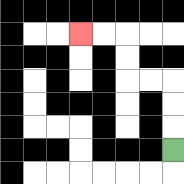{'start': '[7, 6]', 'end': '[3, 1]', 'path_directions': 'U,U,U,L,L,U,U,L,L', 'path_coordinates': '[[7, 6], [7, 5], [7, 4], [7, 3], [6, 3], [5, 3], [5, 2], [5, 1], [4, 1], [3, 1]]'}